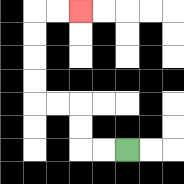{'start': '[5, 6]', 'end': '[3, 0]', 'path_directions': 'L,L,U,U,L,L,U,U,U,U,R,R', 'path_coordinates': '[[5, 6], [4, 6], [3, 6], [3, 5], [3, 4], [2, 4], [1, 4], [1, 3], [1, 2], [1, 1], [1, 0], [2, 0], [3, 0]]'}